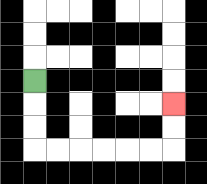{'start': '[1, 3]', 'end': '[7, 4]', 'path_directions': 'D,D,D,R,R,R,R,R,R,U,U', 'path_coordinates': '[[1, 3], [1, 4], [1, 5], [1, 6], [2, 6], [3, 6], [4, 6], [5, 6], [6, 6], [7, 6], [7, 5], [7, 4]]'}